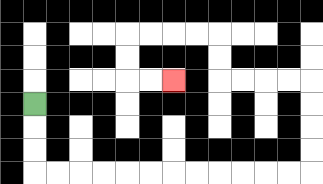{'start': '[1, 4]', 'end': '[7, 3]', 'path_directions': 'D,D,D,R,R,R,R,R,R,R,R,R,R,R,R,U,U,U,U,L,L,L,L,U,U,L,L,L,L,D,D,R,R', 'path_coordinates': '[[1, 4], [1, 5], [1, 6], [1, 7], [2, 7], [3, 7], [4, 7], [5, 7], [6, 7], [7, 7], [8, 7], [9, 7], [10, 7], [11, 7], [12, 7], [13, 7], [13, 6], [13, 5], [13, 4], [13, 3], [12, 3], [11, 3], [10, 3], [9, 3], [9, 2], [9, 1], [8, 1], [7, 1], [6, 1], [5, 1], [5, 2], [5, 3], [6, 3], [7, 3]]'}